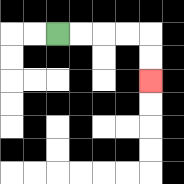{'start': '[2, 1]', 'end': '[6, 3]', 'path_directions': 'R,R,R,R,D,D', 'path_coordinates': '[[2, 1], [3, 1], [4, 1], [5, 1], [6, 1], [6, 2], [6, 3]]'}